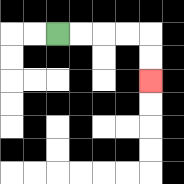{'start': '[2, 1]', 'end': '[6, 3]', 'path_directions': 'R,R,R,R,D,D', 'path_coordinates': '[[2, 1], [3, 1], [4, 1], [5, 1], [6, 1], [6, 2], [6, 3]]'}